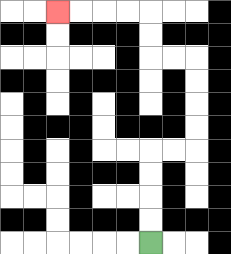{'start': '[6, 10]', 'end': '[2, 0]', 'path_directions': 'U,U,U,U,R,R,U,U,U,U,L,L,U,U,L,L,L,L', 'path_coordinates': '[[6, 10], [6, 9], [6, 8], [6, 7], [6, 6], [7, 6], [8, 6], [8, 5], [8, 4], [8, 3], [8, 2], [7, 2], [6, 2], [6, 1], [6, 0], [5, 0], [4, 0], [3, 0], [2, 0]]'}